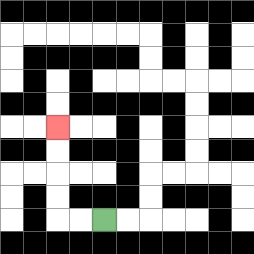{'start': '[4, 9]', 'end': '[2, 5]', 'path_directions': 'L,L,U,U,U,U', 'path_coordinates': '[[4, 9], [3, 9], [2, 9], [2, 8], [2, 7], [2, 6], [2, 5]]'}